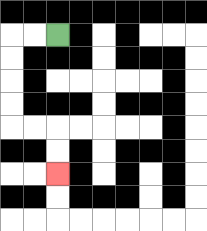{'start': '[2, 1]', 'end': '[2, 7]', 'path_directions': 'L,L,D,D,D,D,R,R,D,D', 'path_coordinates': '[[2, 1], [1, 1], [0, 1], [0, 2], [0, 3], [0, 4], [0, 5], [1, 5], [2, 5], [2, 6], [2, 7]]'}